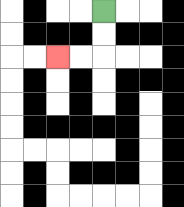{'start': '[4, 0]', 'end': '[2, 2]', 'path_directions': 'D,D,L,L', 'path_coordinates': '[[4, 0], [4, 1], [4, 2], [3, 2], [2, 2]]'}